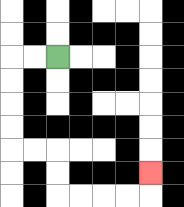{'start': '[2, 2]', 'end': '[6, 7]', 'path_directions': 'L,L,D,D,D,D,R,R,D,D,R,R,R,R,U', 'path_coordinates': '[[2, 2], [1, 2], [0, 2], [0, 3], [0, 4], [0, 5], [0, 6], [1, 6], [2, 6], [2, 7], [2, 8], [3, 8], [4, 8], [5, 8], [6, 8], [6, 7]]'}